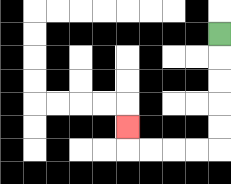{'start': '[9, 1]', 'end': '[5, 5]', 'path_directions': 'D,D,D,D,D,L,L,L,L,U', 'path_coordinates': '[[9, 1], [9, 2], [9, 3], [9, 4], [9, 5], [9, 6], [8, 6], [7, 6], [6, 6], [5, 6], [5, 5]]'}